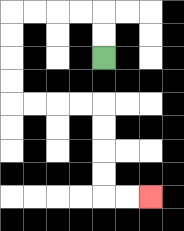{'start': '[4, 2]', 'end': '[6, 8]', 'path_directions': 'U,U,L,L,L,L,D,D,D,D,R,R,R,R,D,D,D,D,R,R', 'path_coordinates': '[[4, 2], [4, 1], [4, 0], [3, 0], [2, 0], [1, 0], [0, 0], [0, 1], [0, 2], [0, 3], [0, 4], [1, 4], [2, 4], [3, 4], [4, 4], [4, 5], [4, 6], [4, 7], [4, 8], [5, 8], [6, 8]]'}